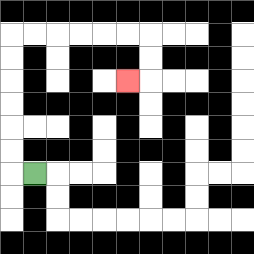{'start': '[1, 7]', 'end': '[5, 3]', 'path_directions': 'L,U,U,U,U,U,U,R,R,R,R,R,R,D,D,L', 'path_coordinates': '[[1, 7], [0, 7], [0, 6], [0, 5], [0, 4], [0, 3], [0, 2], [0, 1], [1, 1], [2, 1], [3, 1], [4, 1], [5, 1], [6, 1], [6, 2], [6, 3], [5, 3]]'}